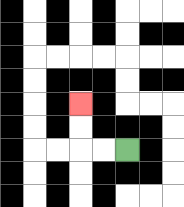{'start': '[5, 6]', 'end': '[3, 4]', 'path_directions': 'L,L,U,U', 'path_coordinates': '[[5, 6], [4, 6], [3, 6], [3, 5], [3, 4]]'}